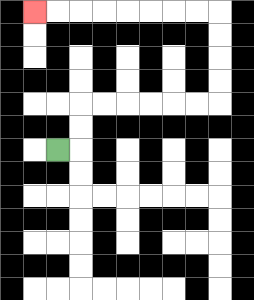{'start': '[2, 6]', 'end': '[1, 0]', 'path_directions': 'R,U,U,R,R,R,R,R,R,U,U,U,U,L,L,L,L,L,L,L,L', 'path_coordinates': '[[2, 6], [3, 6], [3, 5], [3, 4], [4, 4], [5, 4], [6, 4], [7, 4], [8, 4], [9, 4], [9, 3], [9, 2], [9, 1], [9, 0], [8, 0], [7, 0], [6, 0], [5, 0], [4, 0], [3, 0], [2, 0], [1, 0]]'}